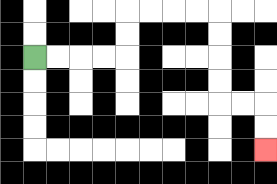{'start': '[1, 2]', 'end': '[11, 6]', 'path_directions': 'R,R,R,R,U,U,R,R,R,R,D,D,D,D,R,R,D,D', 'path_coordinates': '[[1, 2], [2, 2], [3, 2], [4, 2], [5, 2], [5, 1], [5, 0], [6, 0], [7, 0], [8, 0], [9, 0], [9, 1], [9, 2], [9, 3], [9, 4], [10, 4], [11, 4], [11, 5], [11, 6]]'}